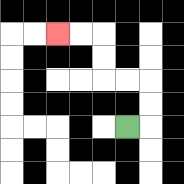{'start': '[5, 5]', 'end': '[2, 1]', 'path_directions': 'R,U,U,L,L,U,U,L,L', 'path_coordinates': '[[5, 5], [6, 5], [6, 4], [6, 3], [5, 3], [4, 3], [4, 2], [4, 1], [3, 1], [2, 1]]'}